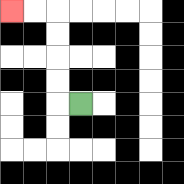{'start': '[3, 4]', 'end': '[0, 0]', 'path_directions': 'L,U,U,U,U,L,L', 'path_coordinates': '[[3, 4], [2, 4], [2, 3], [2, 2], [2, 1], [2, 0], [1, 0], [0, 0]]'}